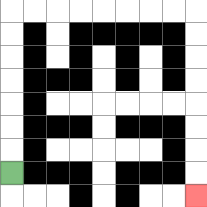{'start': '[0, 7]', 'end': '[8, 8]', 'path_directions': 'U,U,U,U,U,U,U,R,R,R,R,R,R,R,R,D,D,D,D,D,D,D,D', 'path_coordinates': '[[0, 7], [0, 6], [0, 5], [0, 4], [0, 3], [0, 2], [0, 1], [0, 0], [1, 0], [2, 0], [3, 0], [4, 0], [5, 0], [6, 0], [7, 0], [8, 0], [8, 1], [8, 2], [8, 3], [8, 4], [8, 5], [8, 6], [8, 7], [8, 8]]'}